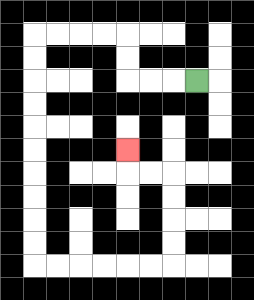{'start': '[8, 3]', 'end': '[5, 6]', 'path_directions': 'L,L,L,U,U,L,L,L,L,D,D,D,D,D,D,D,D,D,D,R,R,R,R,R,R,U,U,U,U,L,L,U', 'path_coordinates': '[[8, 3], [7, 3], [6, 3], [5, 3], [5, 2], [5, 1], [4, 1], [3, 1], [2, 1], [1, 1], [1, 2], [1, 3], [1, 4], [1, 5], [1, 6], [1, 7], [1, 8], [1, 9], [1, 10], [1, 11], [2, 11], [3, 11], [4, 11], [5, 11], [6, 11], [7, 11], [7, 10], [7, 9], [7, 8], [7, 7], [6, 7], [5, 7], [5, 6]]'}